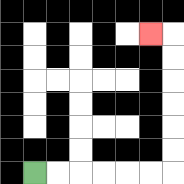{'start': '[1, 7]', 'end': '[6, 1]', 'path_directions': 'R,R,R,R,R,R,U,U,U,U,U,U,L', 'path_coordinates': '[[1, 7], [2, 7], [3, 7], [4, 7], [5, 7], [6, 7], [7, 7], [7, 6], [7, 5], [7, 4], [7, 3], [7, 2], [7, 1], [6, 1]]'}